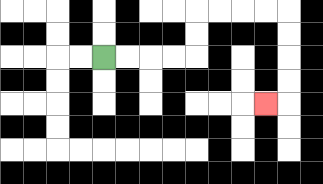{'start': '[4, 2]', 'end': '[11, 4]', 'path_directions': 'R,R,R,R,U,U,R,R,R,R,D,D,D,D,L', 'path_coordinates': '[[4, 2], [5, 2], [6, 2], [7, 2], [8, 2], [8, 1], [8, 0], [9, 0], [10, 0], [11, 0], [12, 0], [12, 1], [12, 2], [12, 3], [12, 4], [11, 4]]'}